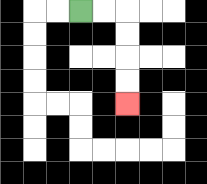{'start': '[3, 0]', 'end': '[5, 4]', 'path_directions': 'R,R,D,D,D,D', 'path_coordinates': '[[3, 0], [4, 0], [5, 0], [5, 1], [5, 2], [5, 3], [5, 4]]'}